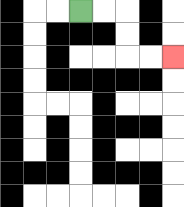{'start': '[3, 0]', 'end': '[7, 2]', 'path_directions': 'R,R,D,D,R,R', 'path_coordinates': '[[3, 0], [4, 0], [5, 0], [5, 1], [5, 2], [6, 2], [7, 2]]'}